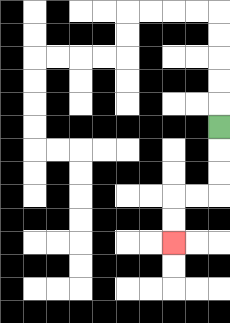{'start': '[9, 5]', 'end': '[7, 10]', 'path_directions': 'D,D,D,L,L,D,D', 'path_coordinates': '[[9, 5], [9, 6], [9, 7], [9, 8], [8, 8], [7, 8], [7, 9], [7, 10]]'}